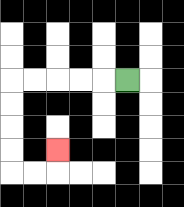{'start': '[5, 3]', 'end': '[2, 6]', 'path_directions': 'L,L,L,L,L,D,D,D,D,R,R,U', 'path_coordinates': '[[5, 3], [4, 3], [3, 3], [2, 3], [1, 3], [0, 3], [0, 4], [0, 5], [0, 6], [0, 7], [1, 7], [2, 7], [2, 6]]'}